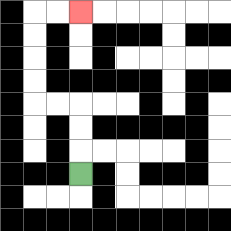{'start': '[3, 7]', 'end': '[3, 0]', 'path_directions': 'U,U,U,L,L,U,U,U,U,R,R', 'path_coordinates': '[[3, 7], [3, 6], [3, 5], [3, 4], [2, 4], [1, 4], [1, 3], [1, 2], [1, 1], [1, 0], [2, 0], [3, 0]]'}